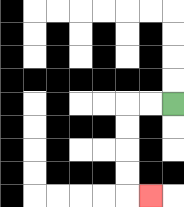{'start': '[7, 4]', 'end': '[6, 8]', 'path_directions': 'L,L,D,D,D,D,R', 'path_coordinates': '[[7, 4], [6, 4], [5, 4], [5, 5], [5, 6], [5, 7], [5, 8], [6, 8]]'}